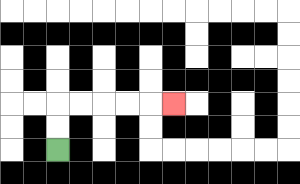{'start': '[2, 6]', 'end': '[7, 4]', 'path_directions': 'U,U,R,R,R,R,R', 'path_coordinates': '[[2, 6], [2, 5], [2, 4], [3, 4], [4, 4], [5, 4], [6, 4], [7, 4]]'}